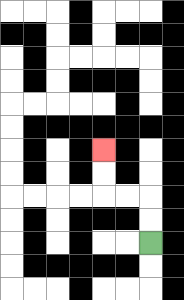{'start': '[6, 10]', 'end': '[4, 6]', 'path_directions': 'U,U,L,L,U,U', 'path_coordinates': '[[6, 10], [6, 9], [6, 8], [5, 8], [4, 8], [4, 7], [4, 6]]'}